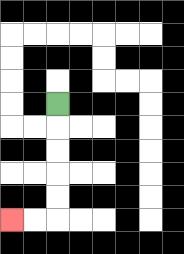{'start': '[2, 4]', 'end': '[0, 9]', 'path_directions': 'D,D,D,D,D,L,L', 'path_coordinates': '[[2, 4], [2, 5], [2, 6], [2, 7], [2, 8], [2, 9], [1, 9], [0, 9]]'}